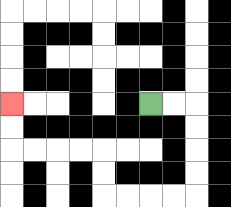{'start': '[6, 4]', 'end': '[0, 4]', 'path_directions': 'R,R,D,D,D,D,L,L,L,L,U,U,L,L,L,L,U,U', 'path_coordinates': '[[6, 4], [7, 4], [8, 4], [8, 5], [8, 6], [8, 7], [8, 8], [7, 8], [6, 8], [5, 8], [4, 8], [4, 7], [4, 6], [3, 6], [2, 6], [1, 6], [0, 6], [0, 5], [0, 4]]'}